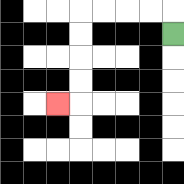{'start': '[7, 1]', 'end': '[2, 4]', 'path_directions': 'U,L,L,L,L,D,D,D,D,L', 'path_coordinates': '[[7, 1], [7, 0], [6, 0], [5, 0], [4, 0], [3, 0], [3, 1], [3, 2], [3, 3], [3, 4], [2, 4]]'}